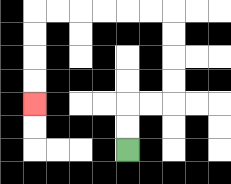{'start': '[5, 6]', 'end': '[1, 4]', 'path_directions': 'U,U,R,R,U,U,U,U,L,L,L,L,L,L,D,D,D,D', 'path_coordinates': '[[5, 6], [5, 5], [5, 4], [6, 4], [7, 4], [7, 3], [7, 2], [7, 1], [7, 0], [6, 0], [5, 0], [4, 0], [3, 0], [2, 0], [1, 0], [1, 1], [1, 2], [1, 3], [1, 4]]'}